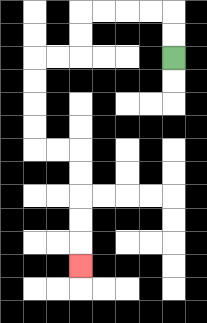{'start': '[7, 2]', 'end': '[3, 11]', 'path_directions': 'U,U,L,L,L,L,D,D,L,L,D,D,D,D,R,R,D,D,D,D,D', 'path_coordinates': '[[7, 2], [7, 1], [7, 0], [6, 0], [5, 0], [4, 0], [3, 0], [3, 1], [3, 2], [2, 2], [1, 2], [1, 3], [1, 4], [1, 5], [1, 6], [2, 6], [3, 6], [3, 7], [3, 8], [3, 9], [3, 10], [3, 11]]'}